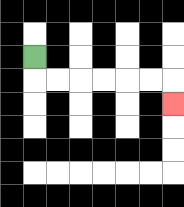{'start': '[1, 2]', 'end': '[7, 4]', 'path_directions': 'D,R,R,R,R,R,R,D', 'path_coordinates': '[[1, 2], [1, 3], [2, 3], [3, 3], [4, 3], [5, 3], [6, 3], [7, 3], [7, 4]]'}